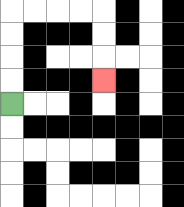{'start': '[0, 4]', 'end': '[4, 3]', 'path_directions': 'U,U,U,U,R,R,R,R,D,D,D', 'path_coordinates': '[[0, 4], [0, 3], [0, 2], [0, 1], [0, 0], [1, 0], [2, 0], [3, 0], [4, 0], [4, 1], [4, 2], [4, 3]]'}